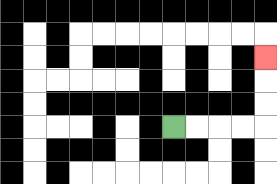{'start': '[7, 5]', 'end': '[11, 2]', 'path_directions': 'R,R,R,R,U,U,U', 'path_coordinates': '[[7, 5], [8, 5], [9, 5], [10, 5], [11, 5], [11, 4], [11, 3], [11, 2]]'}